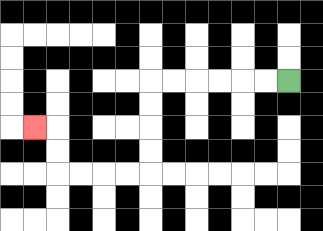{'start': '[12, 3]', 'end': '[1, 5]', 'path_directions': 'L,L,L,L,L,L,D,D,D,D,L,L,L,L,U,U,L', 'path_coordinates': '[[12, 3], [11, 3], [10, 3], [9, 3], [8, 3], [7, 3], [6, 3], [6, 4], [6, 5], [6, 6], [6, 7], [5, 7], [4, 7], [3, 7], [2, 7], [2, 6], [2, 5], [1, 5]]'}